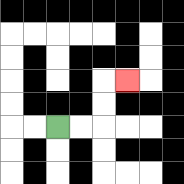{'start': '[2, 5]', 'end': '[5, 3]', 'path_directions': 'R,R,U,U,R', 'path_coordinates': '[[2, 5], [3, 5], [4, 5], [4, 4], [4, 3], [5, 3]]'}